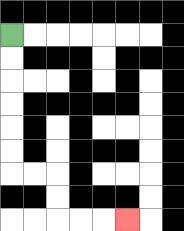{'start': '[0, 1]', 'end': '[5, 9]', 'path_directions': 'D,D,D,D,D,D,R,R,D,D,R,R,R', 'path_coordinates': '[[0, 1], [0, 2], [0, 3], [0, 4], [0, 5], [0, 6], [0, 7], [1, 7], [2, 7], [2, 8], [2, 9], [3, 9], [4, 9], [5, 9]]'}